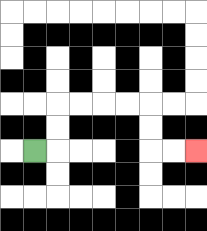{'start': '[1, 6]', 'end': '[8, 6]', 'path_directions': 'R,U,U,R,R,R,R,D,D,R,R', 'path_coordinates': '[[1, 6], [2, 6], [2, 5], [2, 4], [3, 4], [4, 4], [5, 4], [6, 4], [6, 5], [6, 6], [7, 6], [8, 6]]'}